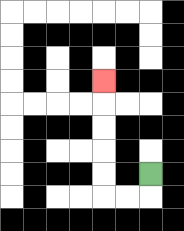{'start': '[6, 7]', 'end': '[4, 3]', 'path_directions': 'D,L,L,U,U,U,U,U', 'path_coordinates': '[[6, 7], [6, 8], [5, 8], [4, 8], [4, 7], [4, 6], [4, 5], [4, 4], [4, 3]]'}